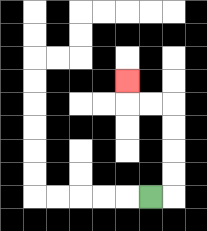{'start': '[6, 8]', 'end': '[5, 3]', 'path_directions': 'R,U,U,U,U,L,L,U', 'path_coordinates': '[[6, 8], [7, 8], [7, 7], [7, 6], [7, 5], [7, 4], [6, 4], [5, 4], [5, 3]]'}